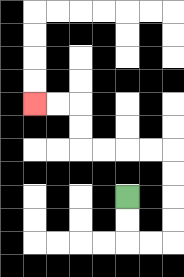{'start': '[5, 8]', 'end': '[1, 4]', 'path_directions': 'D,D,R,R,U,U,U,U,L,L,L,L,U,U,L,L', 'path_coordinates': '[[5, 8], [5, 9], [5, 10], [6, 10], [7, 10], [7, 9], [7, 8], [7, 7], [7, 6], [6, 6], [5, 6], [4, 6], [3, 6], [3, 5], [3, 4], [2, 4], [1, 4]]'}